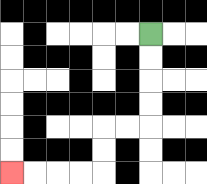{'start': '[6, 1]', 'end': '[0, 7]', 'path_directions': 'D,D,D,D,L,L,D,D,L,L,L,L', 'path_coordinates': '[[6, 1], [6, 2], [6, 3], [6, 4], [6, 5], [5, 5], [4, 5], [4, 6], [4, 7], [3, 7], [2, 7], [1, 7], [0, 7]]'}